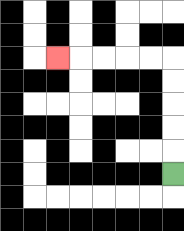{'start': '[7, 7]', 'end': '[2, 2]', 'path_directions': 'U,U,U,U,U,L,L,L,L,L', 'path_coordinates': '[[7, 7], [7, 6], [7, 5], [7, 4], [7, 3], [7, 2], [6, 2], [5, 2], [4, 2], [3, 2], [2, 2]]'}